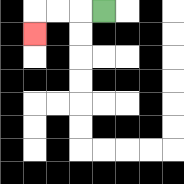{'start': '[4, 0]', 'end': '[1, 1]', 'path_directions': 'L,L,L,D', 'path_coordinates': '[[4, 0], [3, 0], [2, 0], [1, 0], [1, 1]]'}